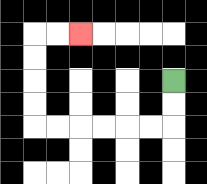{'start': '[7, 3]', 'end': '[3, 1]', 'path_directions': 'D,D,L,L,L,L,L,L,U,U,U,U,R,R', 'path_coordinates': '[[7, 3], [7, 4], [7, 5], [6, 5], [5, 5], [4, 5], [3, 5], [2, 5], [1, 5], [1, 4], [1, 3], [1, 2], [1, 1], [2, 1], [3, 1]]'}